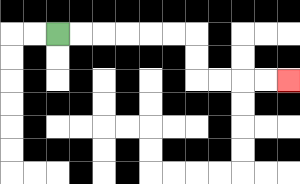{'start': '[2, 1]', 'end': '[12, 3]', 'path_directions': 'R,R,R,R,R,R,D,D,R,R,R,R', 'path_coordinates': '[[2, 1], [3, 1], [4, 1], [5, 1], [6, 1], [7, 1], [8, 1], [8, 2], [8, 3], [9, 3], [10, 3], [11, 3], [12, 3]]'}